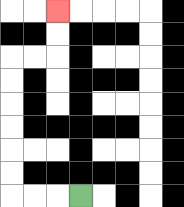{'start': '[3, 8]', 'end': '[2, 0]', 'path_directions': 'L,L,L,U,U,U,U,U,U,R,R,U,U', 'path_coordinates': '[[3, 8], [2, 8], [1, 8], [0, 8], [0, 7], [0, 6], [0, 5], [0, 4], [0, 3], [0, 2], [1, 2], [2, 2], [2, 1], [2, 0]]'}